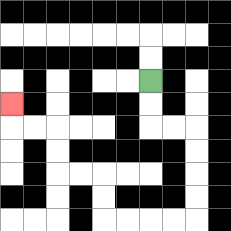{'start': '[6, 3]', 'end': '[0, 4]', 'path_directions': 'D,D,R,R,D,D,D,D,L,L,L,L,U,U,L,L,U,U,L,L,U', 'path_coordinates': '[[6, 3], [6, 4], [6, 5], [7, 5], [8, 5], [8, 6], [8, 7], [8, 8], [8, 9], [7, 9], [6, 9], [5, 9], [4, 9], [4, 8], [4, 7], [3, 7], [2, 7], [2, 6], [2, 5], [1, 5], [0, 5], [0, 4]]'}